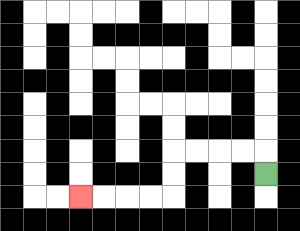{'start': '[11, 7]', 'end': '[3, 8]', 'path_directions': 'U,L,L,L,L,D,D,L,L,L,L', 'path_coordinates': '[[11, 7], [11, 6], [10, 6], [9, 6], [8, 6], [7, 6], [7, 7], [7, 8], [6, 8], [5, 8], [4, 8], [3, 8]]'}